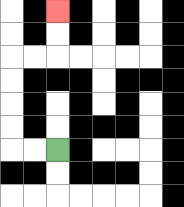{'start': '[2, 6]', 'end': '[2, 0]', 'path_directions': 'L,L,U,U,U,U,R,R,U,U', 'path_coordinates': '[[2, 6], [1, 6], [0, 6], [0, 5], [0, 4], [0, 3], [0, 2], [1, 2], [2, 2], [2, 1], [2, 0]]'}